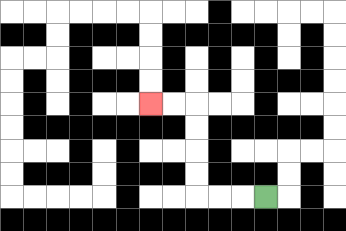{'start': '[11, 8]', 'end': '[6, 4]', 'path_directions': 'L,L,L,U,U,U,U,L,L', 'path_coordinates': '[[11, 8], [10, 8], [9, 8], [8, 8], [8, 7], [8, 6], [8, 5], [8, 4], [7, 4], [6, 4]]'}